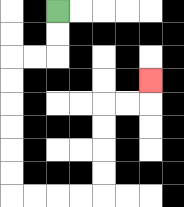{'start': '[2, 0]', 'end': '[6, 3]', 'path_directions': 'D,D,L,L,D,D,D,D,D,D,R,R,R,R,U,U,U,U,R,R,U', 'path_coordinates': '[[2, 0], [2, 1], [2, 2], [1, 2], [0, 2], [0, 3], [0, 4], [0, 5], [0, 6], [0, 7], [0, 8], [1, 8], [2, 8], [3, 8], [4, 8], [4, 7], [4, 6], [4, 5], [4, 4], [5, 4], [6, 4], [6, 3]]'}